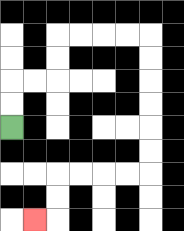{'start': '[0, 5]', 'end': '[1, 9]', 'path_directions': 'U,U,R,R,U,U,R,R,R,R,D,D,D,D,D,D,L,L,L,L,D,D,L', 'path_coordinates': '[[0, 5], [0, 4], [0, 3], [1, 3], [2, 3], [2, 2], [2, 1], [3, 1], [4, 1], [5, 1], [6, 1], [6, 2], [6, 3], [6, 4], [6, 5], [6, 6], [6, 7], [5, 7], [4, 7], [3, 7], [2, 7], [2, 8], [2, 9], [1, 9]]'}